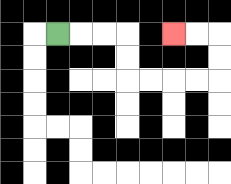{'start': '[2, 1]', 'end': '[7, 1]', 'path_directions': 'R,R,R,D,D,R,R,R,R,U,U,L,L', 'path_coordinates': '[[2, 1], [3, 1], [4, 1], [5, 1], [5, 2], [5, 3], [6, 3], [7, 3], [8, 3], [9, 3], [9, 2], [9, 1], [8, 1], [7, 1]]'}